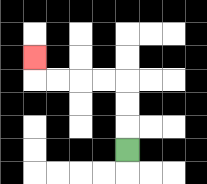{'start': '[5, 6]', 'end': '[1, 2]', 'path_directions': 'U,U,U,L,L,L,L,U', 'path_coordinates': '[[5, 6], [5, 5], [5, 4], [5, 3], [4, 3], [3, 3], [2, 3], [1, 3], [1, 2]]'}